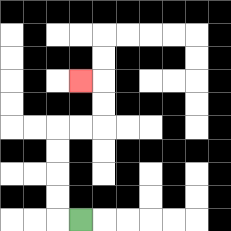{'start': '[3, 9]', 'end': '[3, 3]', 'path_directions': 'L,U,U,U,U,R,R,U,U,L', 'path_coordinates': '[[3, 9], [2, 9], [2, 8], [2, 7], [2, 6], [2, 5], [3, 5], [4, 5], [4, 4], [4, 3], [3, 3]]'}